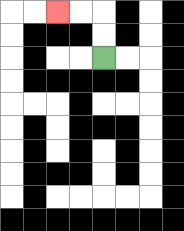{'start': '[4, 2]', 'end': '[2, 0]', 'path_directions': 'U,U,L,L', 'path_coordinates': '[[4, 2], [4, 1], [4, 0], [3, 0], [2, 0]]'}